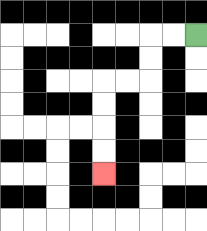{'start': '[8, 1]', 'end': '[4, 7]', 'path_directions': 'L,L,D,D,L,L,D,D,D,D', 'path_coordinates': '[[8, 1], [7, 1], [6, 1], [6, 2], [6, 3], [5, 3], [4, 3], [4, 4], [4, 5], [4, 6], [4, 7]]'}